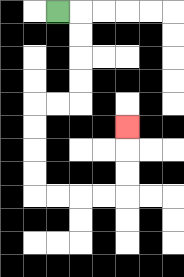{'start': '[2, 0]', 'end': '[5, 5]', 'path_directions': 'R,D,D,D,D,L,L,D,D,D,D,R,R,R,R,U,U,U', 'path_coordinates': '[[2, 0], [3, 0], [3, 1], [3, 2], [3, 3], [3, 4], [2, 4], [1, 4], [1, 5], [1, 6], [1, 7], [1, 8], [2, 8], [3, 8], [4, 8], [5, 8], [5, 7], [5, 6], [5, 5]]'}